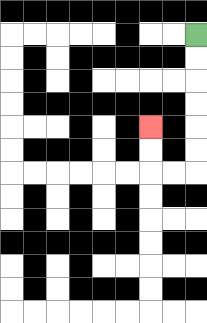{'start': '[8, 1]', 'end': '[6, 5]', 'path_directions': 'D,D,D,D,D,D,L,L,U,U', 'path_coordinates': '[[8, 1], [8, 2], [8, 3], [8, 4], [8, 5], [8, 6], [8, 7], [7, 7], [6, 7], [6, 6], [6, 5]]'}